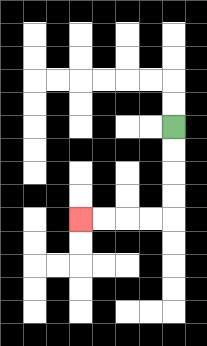{'start': '[7, 5]', 'end': '[3, 9]', 'path_directions': 'D,D,D,D,L,L,L,L', 'path_coordinates': '[[7, 5], [7, 6], [7, 7], [7, 8], [7, 9], [6, 9], [5, 9], [4, 9], [3, 9]]'}